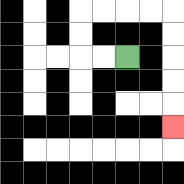{'start': '[5, 2]', 'end': '[7, 5]', 'path_directions': 'L,L,U,U,R,R,R,R,D,D,D,D,D', 'path_coordinates': '[[5, 2], [4, 2], [3, 2], [3, 1], [3, 0], [4, 0], [5, 0], [6, 0], [7, 0], [7, 1], [7, 2], [7, 3], [7, 4], [7, 5]]'}